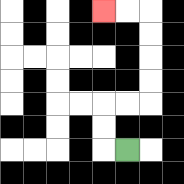{'start': '[5, 6]', 'end': '[4, 0]', 'path_directions': 'L,U,U,R,R,U,U,U,U,L,L', 'path_coordinates': '[[5, 6], [4, 6], [4, 5], [4, 4], [5, 4], [6, 4], [6, 3], [6, 2], [6, 1], [6, 0], [5, 0], [4, 0]]'}